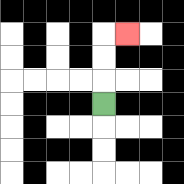{'start': '[4, 4]', 'end': '[5, 1]', 'path_directions': 'U,U,U,R', 'path_coordinates': '[[4, 4], [4, 3], [4, 2], [4, 1], [5, 1]]'}